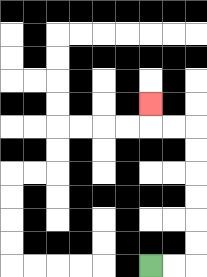{'start': '[6, 11]', 'end': '[6, 4]', 'path_directions': 'R,R,U,U,U,U,U,U,L,L,U', 'path_coordinates': '[[6, 11], [7, 11], [8, 11], [8, 10], [8, 9], [8, 8], [8, 7], [8, 6], [8, 5], [7, 5], [6, 5], [6, 4]]'}